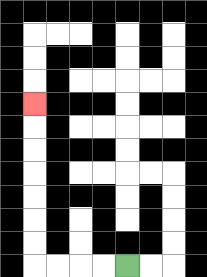{'start': '[5, 11]', 'end': '[1, 4]', 'path_directions': 'L,L,L,L,U,U,U,U,U,U,U', 'path_coordinates': '[[5, 11], [4, 11], [3, 11], [2, 11], [1, 11], [1, 10], [1, 9], [1, 8], [1, 7], [1, 6], [1, 5], [1, 4]]'}